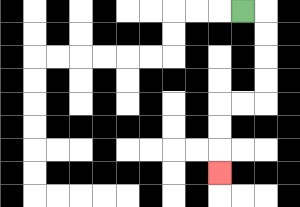{'start': '[10, 0]', 'end': '[9, 7]', 'path_directions': 'R,D,D,D,D,L,L,D,D,D', 'path_coordinates': '[[10, 0], [11, 0], [11, 1], [11, 2], [11, 3], [11, 4], [10, 4], [9, 4], [9, 5], [9, 6], [9, 7]]'}